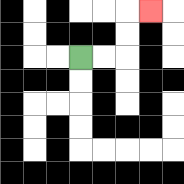{'start': '[3, 2]', 'end': '[6, 0]', 'path_directions': 'R,R,U,U,R', 'path_coordinates': '[[3, 2], [4, 2], [5, 2], [5, 1], [5, 0], [6, 0]]'}